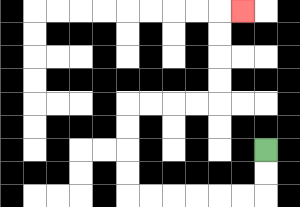{'start': '[11, 6]', 'end': '[10, 0]', 'path_directions': 'D,D,L,L,L,L,L,L,U,U,U,U,R,R,R,R,U,U,U,U,R', 'path_coordinates': '[[11, 6], [11, 7], [11, 8], [10, 8], [9, 8], [8, 8], [7, 8], [6, 8], [5, 8], [5, 7], [5, 6], [5, 5], [5, 4], [6, 4], [7, 4], [8, 4], [9, 4], [9, 3], [9, 2], [9, 1], [9, 0], [10, 0]]'}